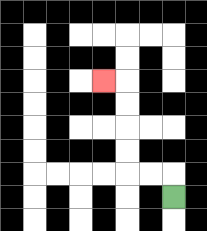{'start': '[7, 8]', 'end': '[4, 3]', 'path_directions': 'U,L,L,U,U,U,U,L', 'path_coordinates': '[[7, 8], [7, 7], [6, 7], [5, 7], [5, 6], [5, 5], [5, 4], [5, 3], [4, 3]]'}